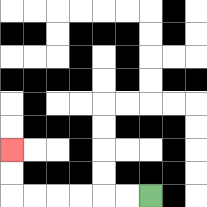{'start': '[6, 8]', 'end': '[0, 6]', 'path_directions': 'L,L,L,L,L,L,U,U', 'path_coordinates': '[[6, 8], [5, 8], [4, 8], [3, 8], [2, 8], [1, 8], [0, 8], [0, 7], [0, 6]]'}